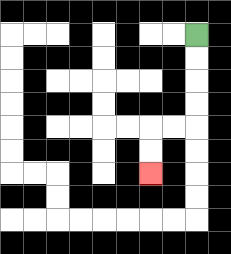{'start': '[8, 1]', 'end': '[6, 7]', 'path_directions': 'D,D,D,D,L,L,D,D', 'path_coordinates': '[[8, 1], [8, 2], [8, 3], [8, 4], [8, 5], [7, 5], [6, 5], [6, 6], [6, 7]]'}